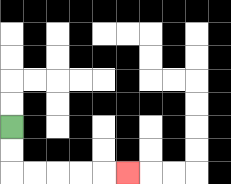{'start': '[0, 5]', 'end': '[5, 7]', 'path_directions': 'D,D,R,R,R,R,R', 'path_coordinates': '[[0, 5], [0, 6], [0, 7], [1, 7], [2, 7], [3, 7], [4, 7], [5, 7]]'}